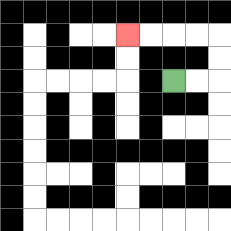{'start': '[7, 3]', 'end': '[5, 1]', 'path_directions': 'R,R,U,U,L,L,L,L', 'path_coordinates': '[[7, 3], [8, 3], [9, 3], [9, 2], [9, 1], [8, 1], [7, 1], [6, 1], [5, 1]]'}